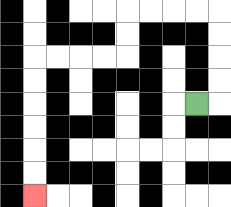{'start': '[8, 4]', 'end': '[1, 8]', 'path_directions': 'R,U,U,U,U,L,L,L,L,D,D,L,L,L,L,D,D,D,D,D,D', 'path_coordinates': '[[8, 4], [9, 4], [9, 3], [9, 2], [9, 1], [9, 0], [8, 0], [7, 0], [6, 0], [5, 0], [5, 1], [5, 2], [4, 2], [3, 2], [2, 2], [1, 2], [1, 3], [1, 4], [1, 5], [1, 6], [1, 7], [1, 8]]'}